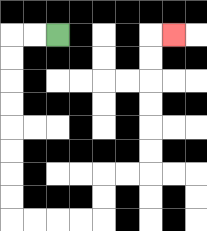{'start': '[2, 1]', 'end': '[7, 1]', 'path_directions': 'L,L,D,D,D,D,D,D,D,D,R,R,R,R,U,U,R,R,U,U,U,U,U,U,R', 'path_coordinates': '[[2, 1], [1, 1], [0, 1], [0, 2], [0, 3], [0, 4], [0, 5], [0, 6], [0, 7], [0, 8], [0, 9], [1, 9], [2, 9], [3, 9], [4, 9], [4, 8], [4, 7], [5, 7], [6, 7], [6, 6], [6, 5], [6, 4], [6, 3], [6, 2], [6, 1], [7, 1]]'}